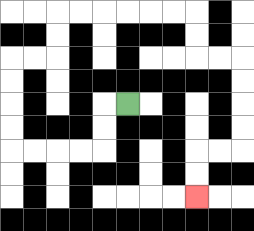{'start': '[5, 4]', 'end': '[8, 8]', 'path_directions': 'L,D,D,L,L,L,L,U,U,U,U,R,R,U,U,R,R,R,R,R,R,D,D,R,R,D,D,D,D,L,L,D,D', 'path_coordinates': '[[5, 4], [4, 4], [4, 5], [4, 6], [3, 6], [2, 6], [1, 6], [0, 6], [0, 5], [0, 4], [0, 3], [0, 2], [1, 2], [2, 2], [2, 1], [2, 0], [3, 0], [4, 0], [5, 0], [6, 0], [7, 0], [8, 0], [8, 1], [8, 2], [9, 2], [10, 2], [10, 3], [10, 4], [10, 5], [10, 6], [9, 6], [8, 6], [8, 7], [8, 8]]'}